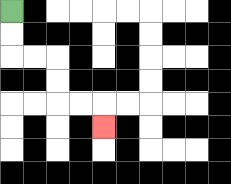{'start': '[0, 0]', 'end': '[4, 5]', 'path_directions': 'D,D,R,R,D,D,R,R,D', 'path_coordinates': '[[0, 0], [0, 1], [0, 2], [1, 2], [2, 2], [2, 3], [2, 4], [3, 4], [4, 4], [4, 5]]'}